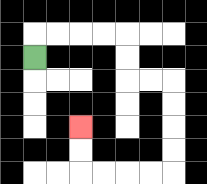{'start': '[1, 2]', 'end': '[3, 5]', 'path_directions': 'U,R,R,R,R,D,D,R,R,D,D,D,D,L,L,L,L,U,U', 'path_coordinates': '[[1, 2], [1, 1], [2, 1], [3, 1], [4, 1], [5, 1], [5, 2], [5, 3], [6, 3], [7, 3], [7, 4], [7, 5], [7, 6], [7, 7], [6, 7], [5, 7], [4, 7], [3, 7], [3, 6], [3, 5]]'}